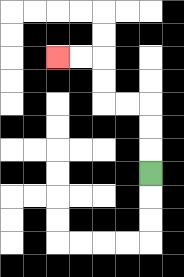{'start': '[6, 7]', 'end': '[2, 2]', 'path_directions': 'U,U,U,L,L,U,U,L,L', 'path_coordinates': '[[6, 7], [6, 6], [6, 5], [6, 4], [5, 4], [4, 4], [4, 3], [4, 2], [3, 2], [2, 2]]'}